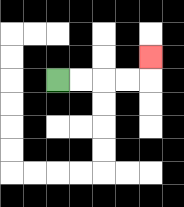{'start': '[2, 3]', 'end': '[6, 2]', 'path_directions': 'R,R,R,R,U', 'path_coordinates': '[[2, 3], [3, 3], [4, 3], [5, 3], [6, 3], [6, 2]]'}